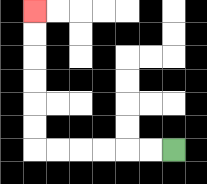{'start': '[7, 6]', 'end': '[1, 0]', 'path_directions': 'L,L,L,L,L,L,U,U,U,U,U,U', 'path_coordinates': '[[7, 6], [6, 6], [5, 6], [4, 6], [3, 6], [2, 6], [1, 6], [1, 5], [1, 4], [1, 3], [1, 2], [1, 1], [1, 0]]'}